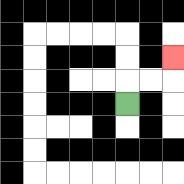{'start': '[5, 4]', 'end': '[7, 2]', 'path_directions': 'U,R,R,U', 'path_coordinates': '[[5, 4], [5, 3], [6, 3], [7, 3], [7, 2]]'}